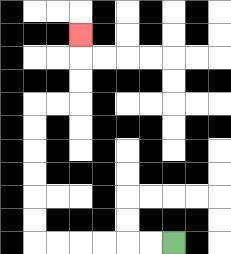{'start': '[7, 10]', 'end': '[3, 1]', 'path_directions': 'L,L,L,L,L,L,U,U,U,U,U,U,R,R,U,U,U', 'path_coordinates': '[[7, 10], [6, 10], [5, 10], [4, 10], [3, 10], [2, 10], [1, 10], [1, 9], [1, 8], [1, 7], [1, 6], [1, 5], [1, 4], [2, 4], [3, 4], [3, 3], [3, 2], [3, 1]]'}